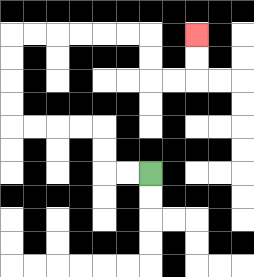{'start': '[6, 7]', 'end': '[8, 1]', 'path_directions': 'L,L,U,U,L,L,L,L,U,U,U,U,R,R,R,R,R,R,D,D,R,R,U,U', 'path_coordinates': '[[6, 7], [5, 7], [4, 7], [4, 6], [4, 5], [3, 5], [2, 5], [1, 5], [0, 5], [0, 4], [0, 3], [0, 2], [0, 1], [1, 1], [2, 1], [3, 1], [4, 1], [5, 1], [6, 1], [6, 2], [6, 3], [7, 3], [8, 3], [8, 2], [8, 1]]'}